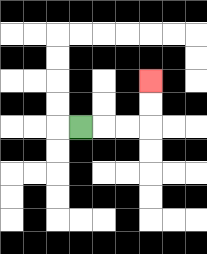{'start': '[3, 5]', 'end': '[6, 3]', 'path_directions': 'R,R,R,U,U', 'path_coordinates': '[[3, 5], [4, 5], [5, 5], [6, 5], [6, 4], [6, 3]]'}